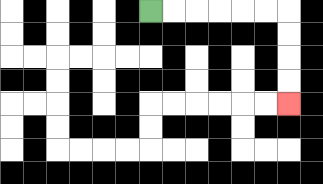{'start': '[6, 0]', 'end': '[12, 4]', 'path_directions': 'R,R,R,R,R,R,D,D,D,D', 'path_coordinates': '[[6, 0], [7, 0], [8, 0], [9, 0], [10, 0], [11, 0], [12, 0], [12, 1], [12, 2], [12, 3], [12, 4]]'}